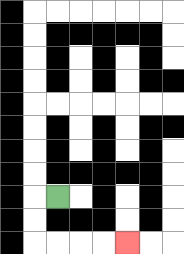{'start': '[2, 8]', 'end': '[5, 10]', 'path_directions': 'L,D,D,R,R,R,R', 'path_coordinates': '[[2, 8], [1, 8], [1, 9], [1, 10], [2, 10], [3, 10], [4, 10], [5, 10]]'}